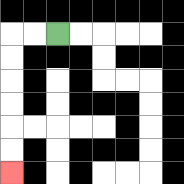{'start': '[2, 1]', 'end': '[0, 7]', 'path_directions': 'L,L,D,D,D,D,D,D', 'path_coordinates': '[[2, 1], [1, 1], [0, 1], [0, 2], [0, 3], [0, 4], [0, 5], [0, 6], [0, 7]]'}